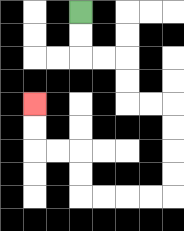{'start': '[3, 0]', 'end': '[1, 4]', 'path_directions': 'D,D,R,R,D,D,R,R,D,D,D,D,L,L,L,L,U,U,L,L,U,U', 'path_coordinates': '[[3, 0], [3, 1], [3, 2], [4, 2], [5, 2], [5, 3], [5, 4], [6, 4], [7, 4], [7, 5], [7, 6], [7, 7], [7, 8], [6, 8], [5, 8], [4, 8], [3, 8], [3, 7], [3, 6], [2, 6], [1, 6], [1, 5], [1, 4]]'}